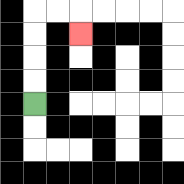{'start': '[1, 4]', 'end': '[3, 1]', 'path_directions': 'U,U,U,U,R,R,D', 'path_coordinates': '[[1, 4], [1, 3], [1, 2], [1, 1], [1, 0], [2, 0], [3, 0], [3, 1]]'}